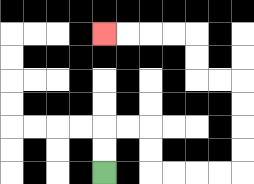{'start': '[4, 7]', 'end': '[4, 1]', 'path_directions': 'U,U,R,R,D,D,R,R,R,R,U,U,U,U,L,L,U,U,L,L,L,L', 'path_coordinates': '[[4, 7], [4, 6], [4, 5], [5, 5], [6, 5], [6, 6], [6, 7], [7, 7], [8, 7], [9, 7], [10, 7], [10, 6], [10, 5], [10, 4], [10, 3], [9, 3], [8, 3], [8, 2], [8, 1], [7, 1], [6, 1], [5, 1], [4, 1]]'}